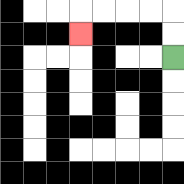{'start': '[7, 2]', 'end': '[3, 1]', 'path_directions': 'U,U,L,L,L,L,D', 'path_coordinates': '[[7, 2], [7, 1], [7, 0], [6, 0], [5, 0], [4, 0], [3, 0], [3, 1]]'}